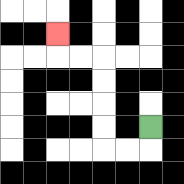{'start': '[6, 5]', 'end': '[2, 1]', 'path_directions': 'D,L,L,U,U,U,U,L,L,U', 'path_coordinates': '[[6, 5], [6, 6], [5, 6], [4, 6], [4, 5], [4, 4], [4, 3], [4, 2], [3, 2], [2, 2], [2, 1]]'}